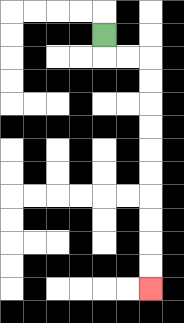{'start': '[4, 1]', 'end': '[6, 12]', 'path_directions': 'D,R,R,D,D,D,D,D,D,D,D,D,D', 'path_coordinates': '[[4, 1], [4, 2], [5, 2], [6, 2], [6, 3], [6, 4], [6, 5], [6, 6], [6, 7], [6, 8], [6, 9], [6, 10], [6, 11], [6, 12]]'}